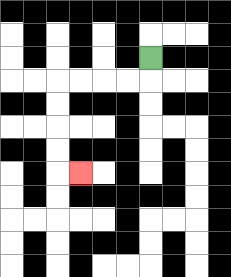{'start': '[6, 2]', 'end': '[3, 7]', 'path_directions': 'D,L,L,L,L,D,D,D,D,R', 'path_coordinates': '[[6, 2], [6, 3], [5, 3], [4, 3], [3, 3], [2, 3], [2, 4], [2, 5], [2, 6], [2, 7], [3, 7]]'}